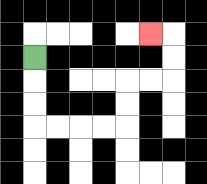{'start': '[1, 2]', 'end': '[6, 1]', 'path_directions': 'D,D,D,R,R,R,R,U,U,R,R,U,U,L', 'path_coordinates': '[[1, 2], [1, 3], [1, 4], [1, 5], [2, 5], [3, 5], [4, 5], [5, 5], [5, 4], [5, 3], [6, 3], [7, 3], [7, 2], [7, 1], [6, 1]]'}